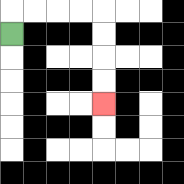{'start': '[0, 1]', 'end': '[4, 4]', 'path_directions': 'U,R,R,R,R,D,D,D,D', 'path_coordinates': '[[0, 1], [0, 0], [1, 0], [2, 0], [3, 0], [4, 0], [4, 1], [4, 2], [4, 3], [4, 4]]'}